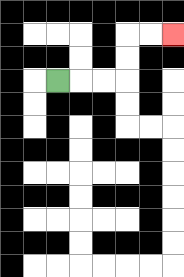{'start': '[2, 3]', 'end': '[7, 1]', 'path_directions': 'R,R,R,U,U,R,R', 'path_coordinates': '[[2, 3], [3, 3], [4, 3], [5, 3], [5, 2], [5, 1], [6, 1], [7, 1]]'}